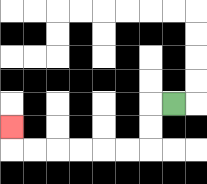{'start': '[7, 4]', 'end': '[0, 5]', 'path_directions': 'L,D,D,L,L,L,L,L,L,U', 'path_coordinates': '[[7, 4], [6, 4], [6, 5], [6, 6], [5, 6], [4, 6], [3, 6], [2, 6], [1, 6], [0, 6], [0, 5]]'}